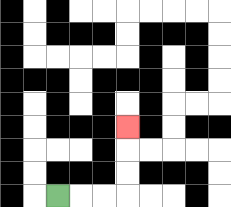{'start': '[2, 8]', 'end': '[5, 5]', 'path_directions': 'R,R,R,U,U,U', 'path_coordinates': '[[2, 8], [3, 8], [4, 8], [5, 8], [5, 7], [5, 6], [5, 5]]'}